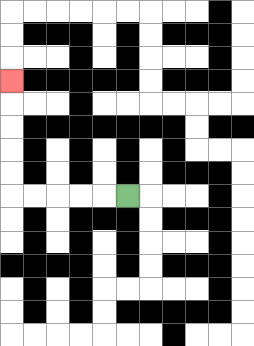{'start': '[5, 8]', 'end': '[0, 3]', 'path_directions': 'L,L,L,L,L,U,U,U,U,U', 'path_coordinates': '[[5, 8], [4, 8], [3, 8], [2, 8], [1, 8], [0, 8], [0, 7], [0, 6], [0, 5], [0, 4], [0, 3]]'}